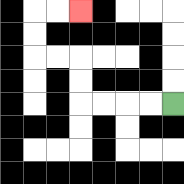{'start': '[7, 4]', 'end': '[3, 0]', 'path_directions': 'L,L,L,L,U,U,L,L,U,U,R,R', 'path_coordinates': '[[7, 4], [6, 4], [5, 4], [4, 4], [3, 4], [3, 3], [3, 2], [2, 2], [1, 2], [1, 1], [1, 0], [2, 0], [3, 0]]'}